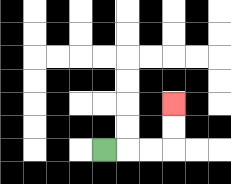{'start': '[4, 6]', 'end': '[7, 4]', 'path_directions': 'R,R,R,U,U', 'path_coordinates': '[[4, 6], [5, 6], [6, 6], [7, 6], [7, 5], [7, 4]]'}